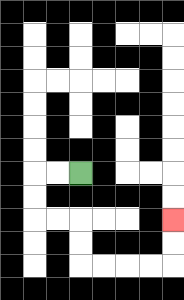{'start': '[3, 7]', 'end': '[7, 9]', 'path_directions': 'L,L,D,D,R,R,D,D,R,R,R,R,U,U', 'path_coordinates': '[[3, 7], [2, 7], [1, 7], [1, 8], [1, 9], [2, 9], [3, 9], [3, 10], [3, 11], [4, 11], [5, 11], [6, 11], [7, 11], [7, 10], [7, 9]]'}